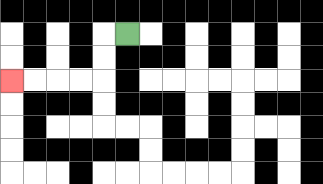{'start': '[5, 1]', 'end': '[0, 3]', 'path_directions': 'L,D,D,L,L,L,L', 'path_coordinates': '[[5, 1], [4, 1], [4, 2], [4, 3], [3, 3], [2, 3], [1, 3], [0, 3]]'}